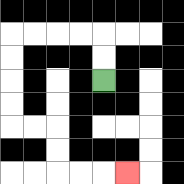{'start': '[4, 3]', 'end': '[5, 7]', 'path_directions': 'U,U,L,L,L,L,D,D,D,D,R,R,D,D,R,R,R', 'path_coordinates': '[[4, 3], [4, 2], [4, 1], [3, 1], [2, 1], [1, 1], [0, 1], [0, 2], [0, 3], [0, 4], [0, 5], [1, 5], [2, 5], [2, 6], [2, 7], [3, 7], [4, 7], [5, 7]]'}